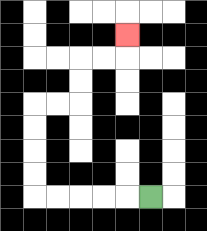{'start': '[6, 8]', 'end': '[5, 1]', 'path_directions': 'L,L,L,L,L,U,U,U,U,R,R,U,U,R,R,U', 'path_coordinates': '[[6, 8], [5, 8], [4, 8], [3, 8], [2, 8], [1, 8], [1, 7], [1, 6], [1, 5], [1, 4], [2, 4], [3, 4], [3, 3], [3, 2], [4, 2], [5, 2], [5, 1]]'}